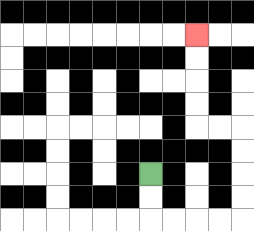{'start': '[6, 7]', 'end': '[8, 1]', 'path_directions': 'D,D,R,R,R,R,U,U,U,U,L,L,U,U,U,U', 'path_coordinates': '[[6, 7], [6, 8], [6, 9], [7, 9], [8, 9], [9, 9], [10, 9], [10, 8], [10, 7], [10, 6], [10, 5], [9, 5], [8, 5], [8, 4], [8, 3], [8, 2], [8, 1]]'}